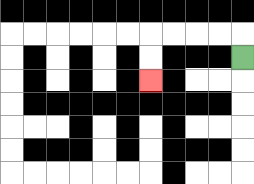{'start': '[10, 2]', 'end': '[6, 3]', 'path_directions': 'U,L,L,L,L,D,D', 'path_coordinates': '[[10, 2], [10, 1], [9, 1], [8, 1], [7, 1], [6, 1], [6, 2], [6, 3]]'}